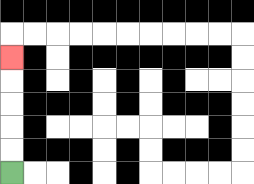{'start': '[0, 7]', 'end': '[0, 2]', 'path_directions': 'U,U,U,U,U', 'path_coordinates': '[[0, 7], [0, 6], [0, 5], [0, 4], [0, 3], [0, 2]]'}